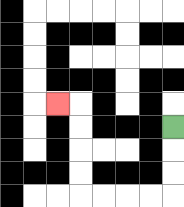{'start': '[7, 5]', 'end': '[2, 4]', 'path_directions': 'D,D,D,L,L,L,L,U,U,U,U,L', 'path_coordinates': '[[7, 5], [7, 6], [7, 7], [7, 8], [6, 8], [5, 8], [4, 8], [3, 8], [3, 7], [3, 6], [3, 5], [3, 4], [2, 4]]'}